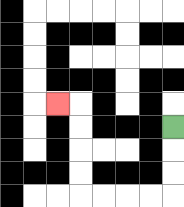{'start': '[7, 5]', 'end': '[2, 4]', 'path_directions': 'D,D,D,L,L,L,L,U,U,U,U,L', 'path_coordinates': '[[7, 5], [7, 6], [7, 7], [7, 8], [6, 8], [5, 8], [4, 8], [3, 8], [3, 7], [3, 6], [3, 5], [3, 4], [2, 4]]'}